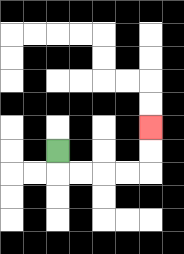{'start': '[2, 6]', 'end': '[6, 5]', 'path_directions': 'D,R,R,R,R,U,U', 'path_coordinates': '[[2, 6], [2, 7], [3, 7], [4, 7], [5, 7], [6, 7], [6, 6], [6, 5]]'}